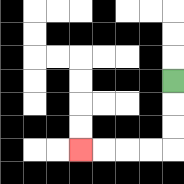{'start': '[7, 3]', 'end': '[3, 6]', 'path_directions': 'D,D,D,L,L,L,L', 'path_coordinates': '[[7, 3], [7, 4], [7, 5], [7, 6], [6, 6], [5, 6], [4, 6], [3, 6]]'}